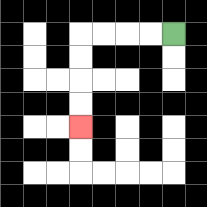{'start': '[7, 1]', 'end': '[3, 5]', 'path_directions': 'L,L,L,L,D,D,D,D', 'path_coordinates': '[[7, 1], [6, 1], [5, 1], [4, 1], [3, 1], [3, 2], [3, 3], [3, 4], [3, 5]]'}